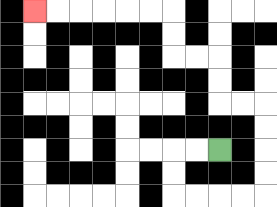{'start': '[9, 6]', 'end': '[1, 0]', 'path_directions': 'L,L,D,D,R,R,R,R,U,U,U,U,L,L,U,U,L,L,U,U,L,L,L,L,L,L', 'path_coordinates': '[[9, 6], [8, 6], [7, 6], [7, 7], [7, 8], [8, 8], [9, 8], [10, 8], [11, 8], [11, 7], [11, 6], [11, 5], [11, 4], [10, 4], [9, 4], [9, 3], [9, 2], [8, 2], [7, 2], [7, 1], [7, 0], [6, 0], [5, 0], [4, 0], [3, 0], [2, 0], [1, 0]]'}